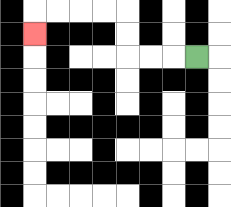{'start': '[8, 2]', 'end': '[1, 1]', 'path_directions': 'L,L,L,U,U,L,L,L,L,D', 'path_coordinates': '[[8, 2], [7, 2], [6, 2], [5, 2], [5, 1], [5, 0], [4, 0], [3, 0], [2, 0], [1, 0], [1, 1]]'}